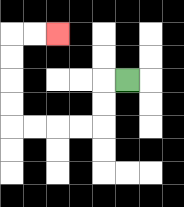{'start': '[5, 3]', 'end': '[2, 1]', 'path_directions': 'L,D,D,L,L,L,L,U,U,U,U,R,R', 'path_coordinates': '[[5, 3], [4, 3], [4, 4], [4, 5], [3, 5], [2, 5], [1, 5], [0, 5], [0, 4], [0, 3], [0, 2], [0, 1], [1, 1], [2, 1]]'}